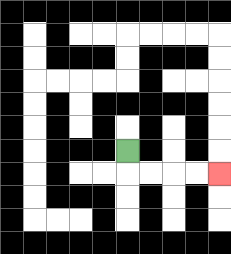{'start': '[5, 6]', 'end': '[9, 7]', 'path_directions': 'D,R,R,R,R', 'path_coordinates': '[[5, 6], [5, 7], [6, 7], [7, 7], [8, 7], [9, 7]]'}